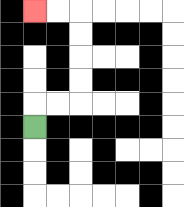{'start': '[1, 5]', 'end': '[1, 0]', 'path_directions': 'U,R,R,U,U,U,U,L,L', 'path_coordinates': '[[1, 5], [1, 4], [2, 4], [3, 4], [3, 3], [3, 2], [3, 1], [3, 0], [2, 0], [1, 0]]'}